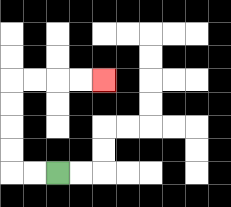{'start': '[2, 7]', 'end': '[4, 3]', 'path_directions': 'L,L,U,U,U,U,R,R,R,R', 'path_coordinates': '[[2, 7], [1, 7], [0, 7], [0, 6], [0, 5], [0, 4], [0, 3], [1, 3], [2, 3], [3, 3], [4, 3]]'}